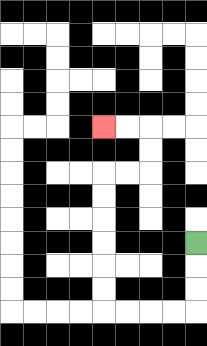{'start': '[8, 10]', 'end': '[4, 5]', 'path_directions': 'D,D,D,L,L,L,L,U,U,U,U,U,U,R,R,U,U,L,L', 'path_coordinates': '[[8, 10], [8, 11], [8, 12], [8, 13], [7, 13], [6, 13], [5, 13], [4, 13], [4, 12], [4, 11], [4, 10], [4, 9], [4, 8], [4, 7], [5, 7], [6, 7], [6, 6], [6, 5], [5, 5], [4, 5]]'}